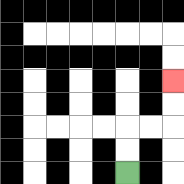{'start': '[5, 7]', 'end': '[7, 3]', 'path_directions': 'U,U,R,R,U,U', 'path_coordinates': '[[5, 7], [5, 6], [5, 5], [6, 5], [7, 5], [7, 4], [7, 3]]'}